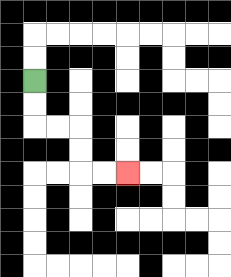{'start': '[1, 3]', 'end': '[5, 7]', 'path_directions': 'D,D,R,R,D,D,R,R', 'path_coordinates': '[[1, 3], [1, 4], [1, 5], [2, 5], [3, 5], [3, 6], [3, 7], [4, 7], [5, 7]]'}